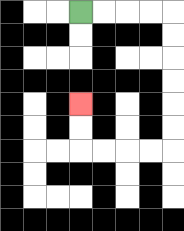{'start': '[3, 0]', 'end': '[3, 4]', 'path_directions': 'R,R,R,R,D,D,D,D,D,D,L,L,L,L,U,U', 'path_coordinates': '[[3, 0], [4, 0], [5, 0], [6, 0], [7, 0], [7, 1], [7, 2], [7, 3], [7, 4], [7, 5], [7, 6], [6, 6], [5, 6], [4, 6], [3, 6], [3, 5], [3, 4]]'}